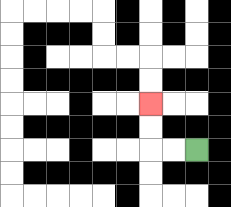{'start': '[8, 6]', 'end': '[6, 4]', 'path_directions': 'L,L,U,U', 'path_coordinates': '[[8, 6], [7, 6], [6, 6], [6, 5], [6, 4]]'}